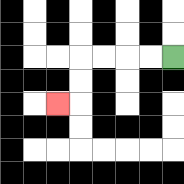{'start': '[7, 2]', 'end': '[2, 4]', 'path_directions': 'L,L,L,L,D,D,L', 'path_coordinates': '[[7, 2], [6, 2], [5, 2], [4, 2], [3, 2], [3, 3], [3, 4], [2, 4]]'}